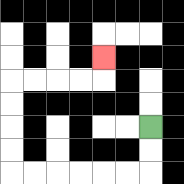{'start': '[6, 5]', 'end': '[4, 2]', 'path_directions': 'D,D,L,L,L,L,L,L,U,U,U,U,R,R,R,R,U', 'path_coordinates': '[[6, 5], [6, 6], [6, 7], [5, 7], [4, 7], [3, 7], [2, 7], [1, 7], [0, 7], [0, 6], [0, 5], [0, 4], [0, 3], [1, 3], [2, 3], [3, 3], [4, 3], [4, 2]]'}